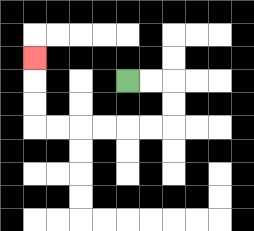{'start': '[5, 3]', 'end': '[1, 2]', 'path_directions': 'R,R,D,D,L,L,L,L,L,L,U,U,U', 'path_coordinates': '[[5, 3], [6, 3], [7, 3], [7, 4], [7, 5], [6, 5], [5, 5], [4, 5], [3, 5], [2, 5], [1, 5], [1, 4], [1, 3], [1, 2]]'}